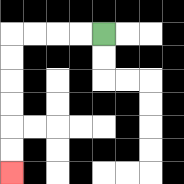{'start': '[4, 1]', 'end': '[0, 7]', 'path_directions': 'L,L,L,L,D,D,D,D,D,D', 'path_coordinates': '[[4, 1], [3, 1], [2, 1], [1, 1], [0, 1], [0, 2], [0, 3], [0, 4], [0, 5], [0, 6], [0, 7]]'}